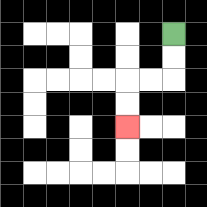{'start': '[7, 1]', 'end': '[5, 5]', 'path_directions': 'D,D,L,L,D,D', 'path_coordinates': '[[7, 1], [7, 2], [7, 3], [6, 3], [5, 3], [5, 4], [5, 5]]'}